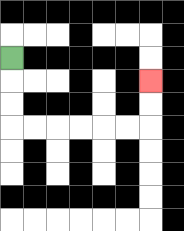{'start': '[0, 2]', 'end': '[6, 3]', 'path_directions': 'D,D,D,R,R,R,R,R,R,U,U', 'path_coordinates': '[[0, 2], [0, 3], [0, 4], [0, 5], [1, 5], [2, 5], [3, 5], [4, 5], [5, 5], [6, 5], [6, 4], [6, 3]]'}